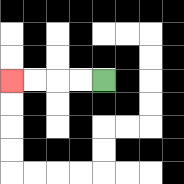{'start': '[4, 3]', 'end': '[0, 3]', 'path_directions': 'L,L,L,L', 'path_coordinates': '[[4, 3], [3, 3], [2, 3], [1, 3], [0, 3]]'}